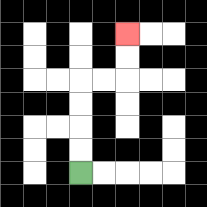{'start': '[3, 7]', 'end': '[5, 1]', 'path_directions': 'U,U,U,U,R,R,U,U', 'path_coordinates': '[[3, 7], [3, 6], [3, 5], [3, 4], [3, 3], [4, 3], [5, 3], [5, 2], [5, 1]]'}